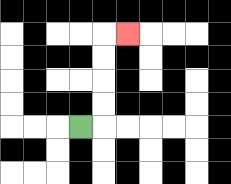{'start': '[3, 5]', 'end': '[5, 1]', 'path_directions': 'R,U,U,U,U,R', 'path_coordinates': '[[3, 5], [4, 5], [4, 4], [4, 3], [4, 2], [4, 1], [5, 1]]'}